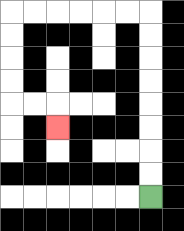{'start': '[6, 8]', 'end': '[2, 5]', 'path_directions': 'U,U,U,U,U,U,U,U,L,L,L,L,L,L,D,D,D,D,R,R,D', 'path_coordinates': '[[6, 8], [6, 7], [6, 6], [6, 5], [6, 4], [6, 3], [6, 2], [6, 1], [6, 0], [5, 0], [4, 0], [3, 0], [2, 0], [1, 0], [0, 0], [0, 1], [0, 2], [0, 3], [0, 4], [1, 4], [2, 4], [2, 5]]'}